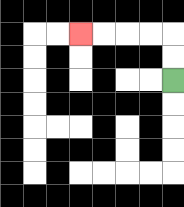{'start': '[7, 3]', 'end': '[3, 1]', 'path_directions': 'U,U,L,L,L,L', 'path_coordinates': '[[7, 3], [7, 2], [7, 1], [6, 1], [5, 1], [4, 1], [3, 1]]'}